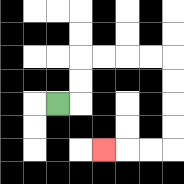{'start': '[2, 4]', 'end': '[4, 6]', 'path_directions': 'R,U,U,R,R,R,R,D,D,D,D,L,L,L', 'path_coordinates': '[[2, 4], [3, 4], [3, 3], [3, 2], [4, 2], [5, 2], [6, 2], [7, 2], [7, 3], [7, 4], [7, 5], [7, 6], [6, 6], [5, 6], [4, 6]]'}